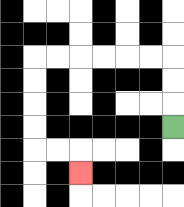{'start': '[7, 5]', 'end': '[3, 7]', 'path_directions': 'U,U,U,L,L,L,L,L,L,D,D,D,D,R,R,D', 'path_coordinates': '[[7, 5], [7, 4], [7, 3], [7, 2], [6, 2], [5, 2], [4, 2], [3, 2], [2, 2], [1, 2], [1, 3], [1, 4], [1, 5], [1, 6], [2, 6], [3, 6], [3, 7]]'}